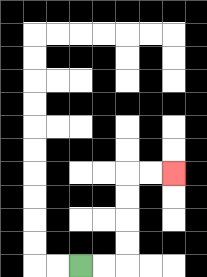{'start': '[3, 11]', 'end': '[7, 7]', 'path_directions': 'R,R,U,U,U,U,R,R', 'path_coordinates': '[[3, 11], [4, 11], [5, 11], [5, 10], [5, 9], [5, 8], [5, 7], [6, 7], [7, 7]]'}